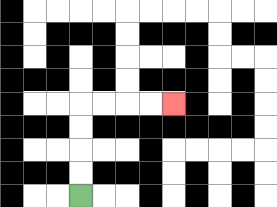{'start': '[3, 8]', 'end': '[7, 4]', 'path_directions': 'U,U,U,U,R,R,R,R', 'path_coordinates': '[[3, 8], [3, 7], [3, 6], [3, 5], [3, 4], [4, 4], [5, 4], [6, 4], [7, 4]]'}